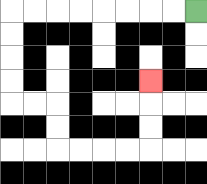{'start': '[8, 0]', 'end': '[6, 3]', 'path_directions': 'L,L,L,L,L,L,L,L,D,D,D,D,R,R,D,D,R,R,R,R,U,U,U', 'path_coordinates': '[[8, 0], [7, 0], [6, 0], [5, 0], [4, 0], [3, 0], [2, 0], [1, 0], [0, 0], [0, 1], [0, 2], [0, 3], [0, 4], [1, 4], [2, 4], [2, 5], [2, 6], [3, 6], [4, 6], [5, 6], [6, 6], [6, 5], [6, 4], [6, 3]]'}